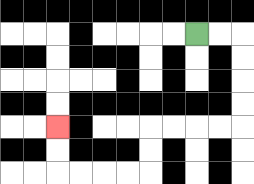{'start': '[8, 1]', 'end': '[2, 5]', 'path_directions': 'R,R,D,D,D,D,L,L,L,L,D,D,L,L,L,L,U,U', 'path_coordinates': '[[8, 1], [9, 1], [10, 1], [10, 2], [10, 3], [10, 4], [10, 5], [9, 5], [8, 5], [7, 5], [6, 5], [6, 6], [6, 7], [5, 7], [4, 7], [3, 7], [2, 7], [2, 6], [2, 5]]'}